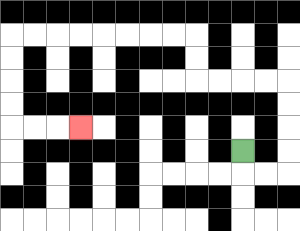{'start': '[10, 6]', 'end': '[3, 5]', 'path_directions': 'D,R,R,U,U,U,U,L,L,L,L,U,U,L,L,L,L,L,L,L,L,D,D,D,D,R,R,R', 'path_coordinates': '[[10, 6], [10, 7], [11, 7], [12, 7], [12, 6], [12, 5], [12, 4], [12, 3], [11, 3], [10, 3], [9, 3], [8, 3], [8, 2], [8, 1], [7, 1], [6, 1], [5, 1], [4, 1], [3, 1], [2, 1], [1, 1], [0, 1], [0, 2], [0, 3], [0, 4], [0, 5], [1, 5], [2, 5], [3, 5]]'}